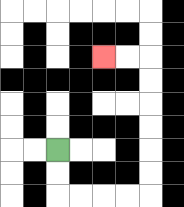{'start': '[2, 6]', 'end': '[4, 2]', 'path_directions': 'D,D,R,R,R,R,U,U,U,U,U,U,L,L', 'path_coordinates': '[[2, 6], [2, 7], [2, 8], [3, 8], [4, 8], [5, 8], [6, 8], [6, 7], [6, 6], [6, 5], [6, 4], [6, 3], [6, 2], [5, 2], [4, 2]]'}